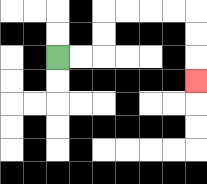{'start': '[2, 2]', 'end': '[8, 3]', 'path_directions': 'R,R,U,U,R,R,R,R,D,D,D', 'path_coordinates': '[[2, 2], [3, 2], [4, 2], [4, 1], [4, 0], [5, 0], [6, 0], [7, 0], [8, 0], [8, 1], [8, 2], [8, 3]]'}